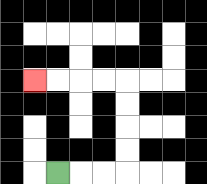{'start': '[2, 7]', 'end': '[1, 3]', 'path_directions': 'R,R,R,U,U,U,U,L,L,L,L', 'path_coordinates': '[[2, 7], [3, 7], [4, 7], [5, 7], [5, 6], [5, 5], [5, 4], [5, 3], [4, 3], [3, 3], [2, 3], [1, 3]]'}